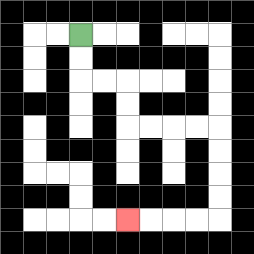{'start': '[3, 1]', 'end': '[5, 9]', 'path_directions': 'D,D,R,R,D,D,R,R,R,R,D,D,D,D,L,L,L,L', 'path_coordinates': '[[3, 1], [3, 2], [3, 3], [4, 3], [5, 3], [5, 4], [5, 5], [6, 5], [7, 5], [8, 5], [9, 5], [9, 6], [9, 7], [9, 8], [9, 9], [8, 9], [7, 9], [6, 9], [5, 9]]'}